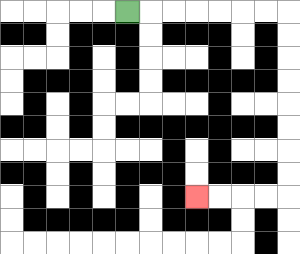{'start': '[5, 0]', 'end': '[8, 8]', 'path_directions': 'R,R,R,R,R,R,R,D,D,D,D,D,D,D,D,L,L,L,L', 'path_coordinates': '[[5, 0], [6, 0], [7, 0], [8, 0], [9, 0], [10, 0], [11, 0], [12, 0], [12, 1], [12, 2], [12, 3], [12, 4], [12, 5], [12, 6], [12, 7], [12, 8], [11, 8], [10, 8], [9, 8], [8, 8]]'}